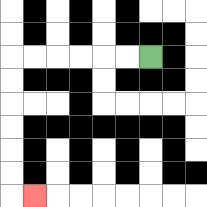{'start': '[6, 2]', 'end': '[1, 8]', 'path_directions': 'L,L,L,L,L,L,D,D,D,D,D,D,R', 'path_coordinates': '[[6, 2], [5, 2], [4, 2], [3, 2], [2, 2], [1, 2], [0, 2], [0, 3], [0, 4], [0, 5], [0, 6], [0, 7], [0, 8], [1, 8]]'}